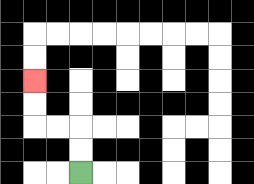{'start': '[3, 7]', 'end': '[1, 3]', 'path_directions': 'U,U,L,L,U,U', 'path_coordinates': '[[3, 7], [3, 6], [3, 5], [2, 5], [1, 5], [1, 4], [1, 3]]'}